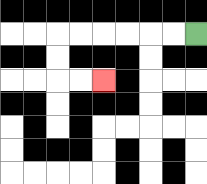{'start': '[8, 1]', 'end': '[4, 3]', 'path_directions': 'L,L,L,L,L,L,D,D,R,R', 'path_coordinates': '[[8, 1], [7, 1], [6, 1], [5, 1], [4, 1], [3, 1], [2, 1], [2, 2], [2, 3], [3, 3], [4, 3]]'}